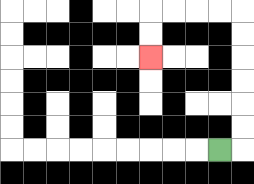{'start': '[9, 6]', 'end': '[6, 2]', 'path_directions': 'R,U,U,U,U,U,U,L,L,L,L,D,D', 'path_coordinates': '[[9, 6], [10, 6], [10, 5], [10, 4], [10, 3], [10, 2], [10, 1], [10, 0], [9, 0], [8, 0], [7, 0], [6, 0], [6, 1], [6, 2]]'}